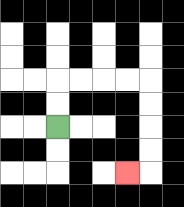{'start': '[2, 5]', 'end': '[5, 7]', 'path_directions': 'U,U,R,R,R,R,D,D,D,D,L', 'path_coordinates': '[[2, 5], [2, 4], [2, 3], [3, 3], [4, 3], [5, 3], [6, 3], [6, 4], [6, 5], [6, 6], [6, 7], [5, 7]]'}